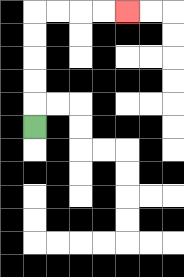{'start': '[1, 5]', 'end': '[5, 0]', 'path_directions': 'U,U,U,U,U,R,R,R,R', 'path_coordinates': '[[1, 5], [1, 4], [1, 3], [1, 2], [1, 1], [1, 0], [2, 0], [3, 0], [4, 0], [5, 0]]'}